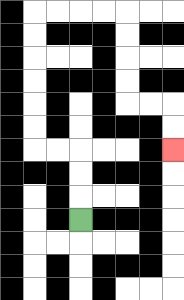{'start': '[3, 9]', 'end': '[7, 6]', 'path_directions': 'U,U,U,L,L,U,U,U,U,U,U,R,R,R,R,D,D,D,D,R,R,D,D', 'path_coordinates': '[[3, 9], [3, 8], [3, 7], [3, 6], [2, 6], [1, 6], [1, 5], [1, 4], [1, 3], [1, 2], [1, 1], [1, 0], [2, 0], [3, 0], [4, 0], [5, 0], [5, 1], [5, 2], [5, 3], [5, 4], [6, 4], [7, 4], [7, 5], [7, 6]]'}